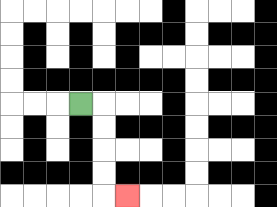{'start': '[3, 4]', 'end': '[5, 8]', 'path_directions': 'R,D,D,D,D,R', 'path_coordinates': '[[3, 4], [4, 4], [4, 5], [4, 6], [4, 7], [4, 8], [5, 8]]'}